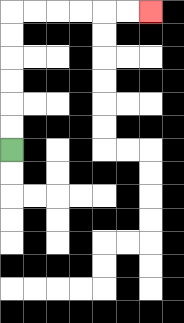{'start': '[0, 6]', 'end': '[6, 0]', 'path_directions': 'U,U,U,U,U,U,R,R,R,R,R,R', 'path_coordinates': '[[0, 6], [0, 5], [0, 4], [0, 3], [0, 2], [0, 1], [0, 0], [1, 0], [2, 0], [3, 0], [4, 0], [5, 0], [6, 0]]'}